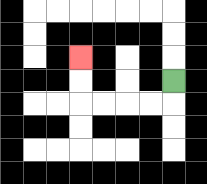{'start': '[7, 3]', 'end': '[3, 2]', 'path_directions': 'D,L,L,L,L,U,U', 'path_coordinates': '[[7, 3], [7, 4], [6, 4], [5, 4], [4, 4], [3, 4], [3, 3], [3, 2]]'}